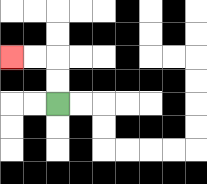{'start': '[2, 4]', 'end': '[0, 2]', 'path_directions': 'U,U,L,L', 'path_coordinates': '[[2, 4], [2, 3], [2, 2], [1, 2], [0, 2]]'}